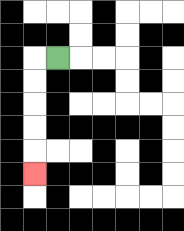{'start': '[2, 2]', 'end': '[1, 7]', 'path_directions': 'L,D,D,D,D,D', 'path_coordinates': '[[2, 2], [1, 2], [1, 3], [1, 4], [1, 5], [1, 6], [1, 7]]'}